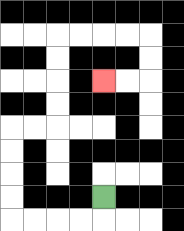{'start': '[4, 8]', 'end': '[4, 3]', 'path_directions': 'D,L,L,L,L,U,U,U,U,R,R,U,U,U,U,R,R,R,R,D,D,L,L', 'path_coordinates': '[[4, 8], [4, 9], [3, 9], [2, 9], [1, 9], [0, 9], [0, 8], [0, 7], [0, 6], [0, 5], [1, 5], [2, 5], [2, 4], [2, 3], [2, 2], [2, 1], [3, 1], [4, 1], [5, 1], [6, 1], [6, 2], [6, 3], [5, 3], [4, 3]]'}